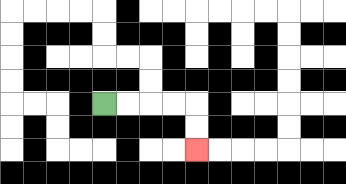{'start': '[4, 4]', 'end': '[8, 6]', 'path_directions': 'R,R,R,R,D,D', 'path_coordinates': '[[4, 4], [5, 4], [6, 4], [7, 4], [8, 4], [8, 5], [8, 6]]'}